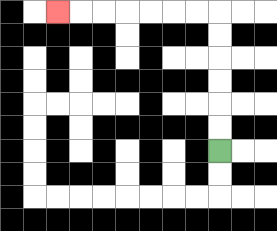{'start': '[9, 6]', 'end': '[2, 0]', 'path_directions': 'U,U,U,U,U,U,L,L,L,L,L,L,L', 'path_coordinates': '[[9, 6], [9, 5], [9, 4], [9, 3], [9, 2], [9, 1], [9, 0], [8, 0], [7, 0], [6, 0], [5, 0], [4, 0], [3, 0], [2, 0]]'}